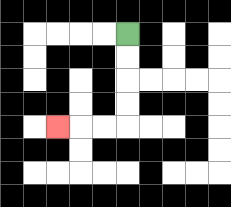{'start': '[5, 1]', 'end': '[2, 5]', 'path_directions': 'D,D,D,D,L,L,L', 'path_coordinates': '[[5, 1], [5, 2], [5, 3], [5, 4], [5, 5], [4, 5], [3, 5], [2, 5]]'}